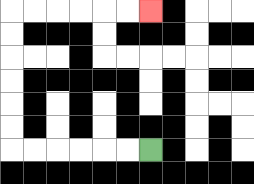{'start': '[6, 6]', 'end': '[6, 0]', 'path_directions': 'L,L,L,L,L,L,U,U,U,U,U,U,R,R,R,R,R,R', 'path_coordinates': '[[6, 6], [5, 6], [4, 6], [3, 6], [2, 6], [1, 6], [0, 6], [0, 5], [0, 4], [0, 3], [0, 2], [0, 1], [0, 0], [1, 0], [2, 0], [3, 0], [4, 0], [5, 0], [6, 0]]'}